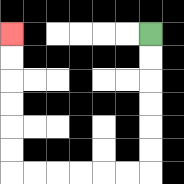{'start': '[6, 1]', 'end': '[0, 1]', 'path_directions': 'D,D,D,D,D,D,L,L,L,L,L,L,U,U,U,U,U,U', 'path_coordinates': '[[6, 1], [6, 2], [6, 3], [6, 4], [6, 5], [6, 6], [6, 7], [5, 7], [4, 7], [3, 7], [2, 7], [1, 7], [0, 7], [0, 6], [0, 5], [0, 4], [0, 3], [0, 2], [0, 1]]'}